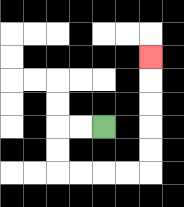{'start': '[4, 5]', 'end': '[6, 2]', 'path_directions': 'L,L,D,D,R,R,R,R,U,U,U,U,U', 'path_coordinates': '[[4, 5], [3, 5], [2, 5], [2, 6], [2, 7], [3, 7], [4, 7], [5, 7], [6, 7], [6, 6], [6, 5], [6, 4], [6, 3], [6, 2]]'}